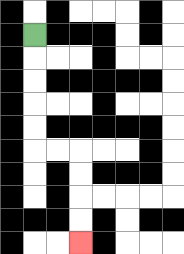{'start': '[1, 1]', 'end': '[3, 10]', 'path_directions': 'D,D,D,D,D,R,R,D,D,D,D', 'path_coordinates': '[[1, 1], [1, 2], [1, 3], [1, 4], [1, 5], [1, 6], [2, 6], [3, 6], [3, 7], [3, 8], [3, 9], [3, 10]]'}